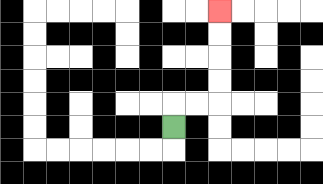{'start': '[7, 5]', 'end': '[9, 0]', 'path_directions': 'U,R,R,U,U,U,U', 'path_coordinates': '[[7, 5], [7, 4], [8, 4], [9, 4], [9, 3], [9, 2], [9, 1], [9, 0]]'}